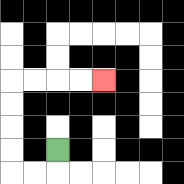{'start': '[2, 6]', 'end': '[4, 3]', 'path_directions': 'D,L,L,U,U,U,U,R,R,R,R', 'path_coordinates': '[[2, 6], [2, 7], [1, 7], [0, 7], [0, 6], [0, 5], [0, 4], [0, 3], [1, 3], [2, 3], [3, 3], [4, 3]]'}